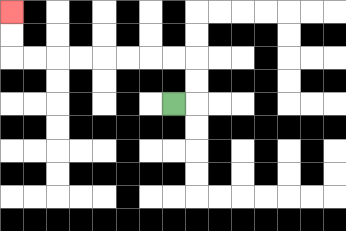{'start': '[7, 4]', 'end': '[0, 0]', 'path_directions': 'R,U,U,L,L,L,L,L,L,L,L,U,U', 'path_coordinates': '[[7, 4], [8, 4], [8, 3], [8, 2], [7, 2], [6, 2], [5, 2], [4, 2], [3, 2], [2, 2], [1, 2], [0, 2], [0, 1], [0, 0]]'}